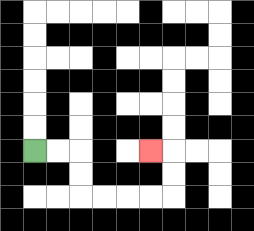{'start': '[1, 6]', 'end': '[6, 6]', 'path_directions': 'R,R,D,D,R,R,R,R,U,U,L', 'path_coordinates': '[[1, 6], [2, 6], [3, 6], [3, 7], [3, 8], [4, 8], [5, 8], [6, 8], [7, 8], [7, 7], [7, 6], [6, 6]]'}